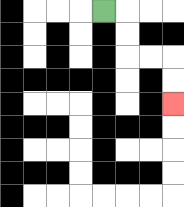{'start': '[4, 0]', 'end': '[7, 4]', 'path_directions': 'R,D,D,R,R,D,D', 'path_coordinates': '[[4, 0], [5, 0], [5, 1], [5, 2], [6, 2], [7, 2], [7, 3], [7, 4]]'}